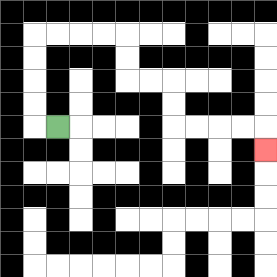{'start': '[2, 5]', 'end': '[11, 6]', 'path_directions': 'L,U,U,U,U,R,R,R,R,D,D,R,R,D,D,R,R,R,R,D', 'path_coordinates': '[[2, 5], [1, 5], [1, 4], [1, 3], [1, 2], [1, 1], [2, 1], [3, 1], [4, 1], [5, 1], [5, 2], [5, 3], [6, 3], [7, 3], [7, 4], [7, 5], [8, 5], [9, 5], [10, 5], [11, 5], [11, 6]]'}